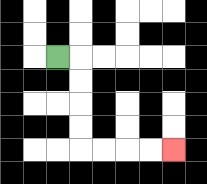{'start': '[2, 2]', 'end': '[7, 6]', 'path_directions': 'R,D,D,D,D,R,R,R,R', 'path_coordinates': '[[2, 2], [3, 2], [3, 3], [3, 4], [3, 5], [3, 6], [4, 6], [5, 6], [6, 6], [7, 6]]'}